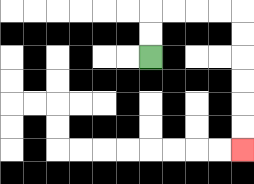{'start': '[6, 2]', 'end': '[10, 6]', 'path_directions': 'U,U,R,R,R,R,D,D,D,D,D,D', 'path_coordinates': '[[6, 2], [6, 1], [6, 0], [7, 0], [8, 0], [9, 0], [10, 0], [10, 1], [10, 2], [10, 3], [10, 4], [10, 5], [10, 6]]'}